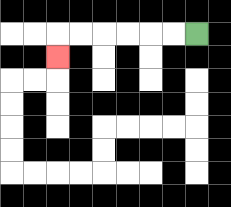{'start': '[8, 1]', 'end': '[2, 2]', 'path_directions': 'L,L,L,L,L,L,D', 'path_coordinates': '[[8, 1], [7, 1], [6, 1], [5, 1], [4, 1], [3, 1], [2, 1], [2, 2]]'}